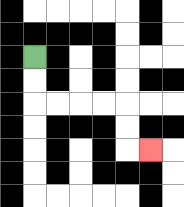{'start': '[1, 2]', 'end': '[6, 6]', 'path_directions': 'D,D,R,R,R,R,D,D,R', 'path_coordinates': '[[1, 2], [1, 3], [1, 4], [2, 4], [3, 4], [4, 4], [5, 4], [5, 5], [5, 6], [6, 6]]'}